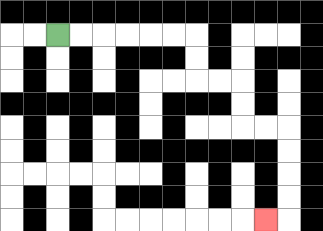{'start': '[2, 1]', 'end': '[11, 9]', 'path_directions': 'R,R,R,R,R,R,D,D,R,R,D,D,R,R,D,D,D,D,L', 'path_coordinates': '[[2, 1], [3, 1], [4, 1], [5, 1], [6, 1], [7, 1], [8, 1], [8, 2], [8, 3], [9, 3], [10, 3], [10, 4], [10, 5], [11, 5], [12, 5], [12, 6], [12, 7], [12, 8], [12, 9], [11, 9]]'}